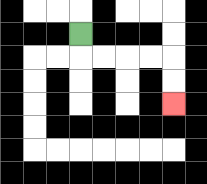{'start': '[3, 1]', 'end': '[7, 4]', 'path_directions': 'D,R,R,R,R,D,D', 'path_coordinates': '[[3, 1], [3, 2], [4, 2], [5, 2], [6, 2], [7, 2], [7, 3], [7, 4]]'}